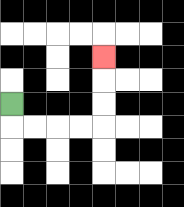{'start': '[0, 4]', 'end': '[4, 2]', 'path_directions': 'D,R,R,R,R,U,U,U', 'path_coordinates': '[[0, 4], [0, 5], [1, 5], [2, 5], [3, 5], [4, 5], [4, 4], [4, 3], [4, 2]]'}